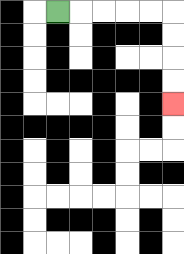{'start': '[2, 0]', 'end': '[7, 4]', 'path_directions': 'R,R,R,R,R,D,D,D,D', 'path_coordinates': '[[2, 0], [3, 0], [4, 0], [5, 0], [6, 0], [7, 0], [7, 1], [7, 2], [7, 3], [7, 4]]'}